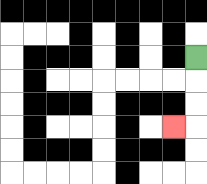{'start': '[8, 2]', 'end': '[7, 5]', 'path_directions': 'D,D,D,L', 'path_coordinates': '[[8, 2], [8, 3], [8, 4], [8, 5], [7, 5]]'}